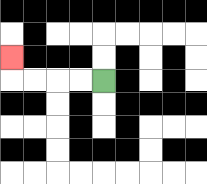{'start': '[4, 3]', 'end': '[0, 2]', 'path_directions': 'L,L,L,L,U', 'path_coordinates': '[[4, 3], [3, 3], [2, 3], [1, 3], [0, 3], [0, 2]]'}